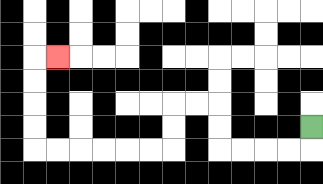{'start': '[13, 5]', 'end': '[2, 2]', 'path_directions': 'D,L,L,L,L,U,U,L,L,D,D,L,L,L,L,L,L,U,U,U,U,R', 'path_coordinates': '[[13, 5], [13, 6], [12, 6], [11, 6], [10, 6], [9, 6], [9, 5], [9, 4], [8, 4], [7, 4], [7, 5], [7, 6], [6, 6], [5, 6], [4, 6], [3, 6], [2, 6], [1, 6], [1, 5], [1, 4], [1, 3], [1, 2], [2, 2]]'}